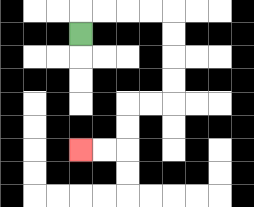{'start': '[3, 1]', 'end': '[3, 6]', 'path_directions': 'U,R,R,R,R,D,D,D,D,L,L,D,D,L,L', 'path_coordinates': '[[3, 1], [3, 0], [4, 0], [5, 0], [6, 0], [7, 0], [7, 1], [7, 2], [7, 3], [7, 4], [6, 4], [5, 4], [5, 5], [5, 6], [4, 6], [3, 6]]'}